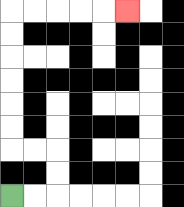{'start': '[0, 8]', 'end': '[5, 0]', 'path_directions': 'R,R,U,U,L,L,U,U,U,U,U,U,R,R,R,R,R', 'path_coordinates': '[[0, 8], [1, 8], [2, 8], [2, 7], [2, 6], [1, 6], [0, 6], [0, 5], [0, 4], [0, 3], [0, 2], [0, 1], [0, 0], [1, 0], [2, 0], [3, 0], [4, 0], [5, 0]]'}